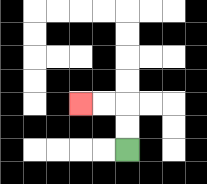{'start': '[5, 6]', 'end': '[3, 4]', 'path_directions': 'U,U,L,L', 'path_coordinates': '[[5, 6], [5, 5], [5, 4], [4, 4], [3, 4]]'}